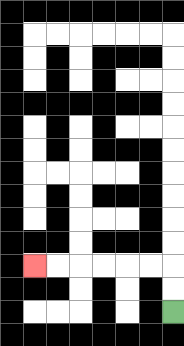{'start': '[7, 13]', 'end': '[1, 11]', 'path_directions': 'U,U,L,L,L,L,L,L', 'path_coordinates': '[[7, 13], [7, 12], [7, 11], [6, 11], [5, 11], [4, 11], [3, 11], [2, 11], [1, 11]]'}